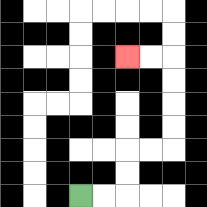{'start': '[3, 8]', 'end': '[5, 2]', 'path_directions': 'R,R,U,U,R,R,U,U,U,U,L,L', 'path_coordinates': '[[3, 8], [4, 8], [5, 8], [5, 7], [5, 6], [6, 6], [7, 6], [7, 5], [7, 4], [7, 3], [7, 2], [6, 2], [5, 2]]'}